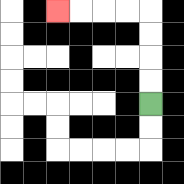{'start': '[6, 4]', 'end': '[2, 0]', 'path_directions': 'U,U,U,U,L,L,L,L', 'path_coordinates': '[[6, 4], [6, 3], [6, 2], [6, 1], [6, 0], [5, 0], [4, 0], [3, 0], [2, 0]]'}